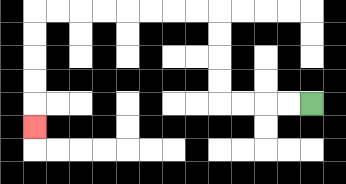{'start': '[13, 4]', 'end': '[1, 5]', 'path_directions': 'L,L,L,L,U,U,U,U,L,L,L,L,L,L,L,L,D,D,D,D,D', 'path_coordinates': '[[13, 4], [12, 4], [11, 4], [10, 4], [9, 4], [9, 3], [9, 2], [9, 1], [9, 0], [8, 0], [7, 0], [6, 0], [5, 0], [4, 0], [3, 0], [2, 0], [1, 0], [1, 1], [1, 2], [1, 3], [1, 4], [1, 5]]'}